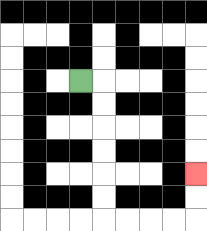{'start': '[3, 3]', 'end': '[8, 7]', 'path_directions': 'R,D,D,D,D,D,D,R,R,R,R,U,U', 'path_coordinates': '[[3, 3], [4, 3], [4, 4], [4, 5], [4, 6], [4, 7], [4, 8], [4, 9], [5, 9], [6, 9], [7, 9], [8, 9], [8, 8], [8, 7]]'}